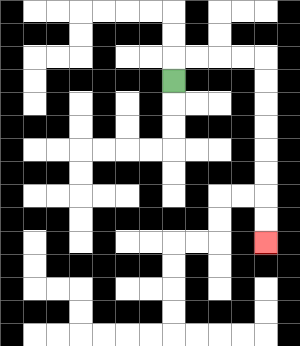{'start': '[7, 3]', 'end': '[11, 10]', 'path_directions': 'U,R,R,R,R,D,D,D,D,D,D,D,D', 'path_coordinates': '[[7, 3], [7, 2], [8, 2], [9, 2], [10, 2], [11, 2], [11, 3], [11, 4], [11, 5], [11, 6], [11, 7], [11, 8], [11, 9], [11, 10]]'}